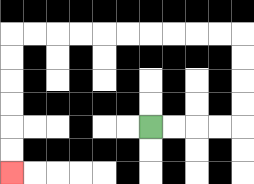{'start': '[6, 5]', 'end': '[0, 7]', 'path_directions': 'R,R,R,R,U,U,U,U,L,L,L,L,L,L,L,L,L,L,D,D,D,D,D,D', 'path_coordinates': '[[6, 5], [7, 5], [8, 5], [9, 5], [10, 5], [10, 4], [10, 3], [10, 2], [10, 1], [9, 1], [8, 1], [7, 1], [6, 1], [5, 1], [4, 1], [3, 1], [2, 1], [1, 1], [0, 1], [0, 2], [0, 3], [0, 4], [0, 5], [0, 6], [0, 7]]'}